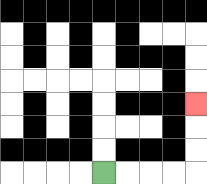{'start': '[4, 7]', 'end': '[8, 4]', 'path_directions': 'R,R,R,R,U,U,U', 'path_coordinates': '[[4, 7], [5, 7], [6, 7], [7, 7], [8, 7], [8, 6], [8, 5], [8, 4]]'}